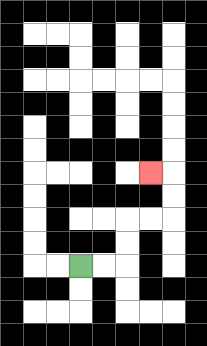{'start': '[3, 11]', 'end': '[6, 7]', 'path_directions': 'R,R,U,U,R,R,U,U,L', 'path_coordinates': '[[3, 11], [4, 11], [5, 11], [5, 10], [5, 9], [6, 9], [7, 9], [7, 8], [7, 7], [6, 7]]'}